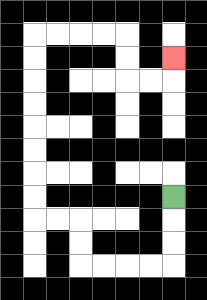{'start': '[7, 8]', 'end': '[7, 2]', 'path_directions': 'D,D,D,L,L,L,L,U,U,L,L,U,U,U,U,U,U,U,U,R,R,R,R,D,D,R,R,U', 'path_coordinates': '[[7, 8], [7, 9], [7, 10], [7, 11], [6, 11], [5, 11], [4, 11], [3, 11], [3, 10], [3, 9], [2, 9], [1, 9], [1, 8], [1, 7], [1, 6], [1, 5], [1, 4], [1, 3], [1, 2], [1, 1], [2, 1], [3, 1], [4, 1], [5, 1], [5, 2], [5, 3], [6, 3], [7, 3], [7, 2]]'}